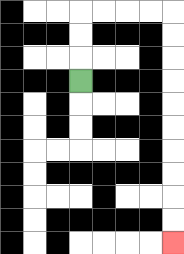{'start': '[3, 3]', 'end': '[7, 10]', 'path_directions': 'U,U,U,R,R,R,R,D,D,D,D,D,D,D,D,D,D', 'path_coordinates': '[[3, 3], [3, 2], [3, 1], [3, 0], [4, 0], [5, 0], [6, 0], [7, 0], [7, 1], [7, 2], [7, 3], [7, 4], [7, 5], [7, 6], [7, 7], [7, 8], [7, 9], [7, 10]]'}